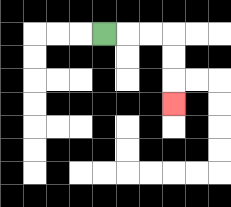{'start': '[4, 1]', 'end': '[7, 4]', 'path_directions': 'R,R,R,D,D,D', 'path_coordinates': '[[4, 1], [5, 1], [6, 1], [7, 1], [7, 2], [7, 3], [7, 4]]'}